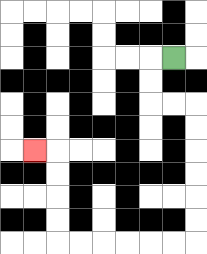{'start': '[7, 2]', 'end': '[1, 6]', 'path_directions': 'L,D,D,R,R,D,D,D,D,D,D,L,L,L,L,L,L,U,U,U,U,L', 'path_coordinates': '[[7, 2], [6, 2], [6, 3], [6, 4], [7, 4], [8, 4], [8, 5], [8, 6], [8, 7], [8, 8], [8, 9], [8, 10], [7, 10], [6, 10], [5, 10], [4, 10], [3, 10], [2, 10], [2, 9], [2, 8], [2, 7], [2, 6], [1, 6]]'}